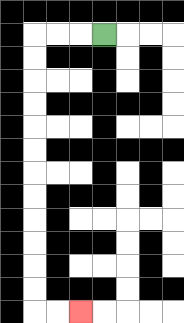{'start': '[4, 1]', 'end': '[3, 13]', 'path_directions': 'L,L,L,D,D,D,D,D,D,D,D,D,D,D,D,R,R', 'path_coordinates': '[[4, 1], [3, 1], [2, 1], [1, 1], [1, 2], [1, 3], [1, 4], [1, 5], [1, 6], [1, 7], [1, 8], [1, 9], [1, 10], [1, 11], [1, 12], [1, 13], [2, 13], [3, 13]]'}